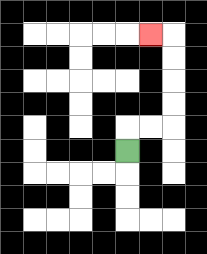{'start': '[5, 6]', 'end': '[6, 1]', 'path_directions': 'U,R,R,U,U,U,U,L', 'path_coordinates': '[[5, 6], [5, 5], [6, 5], [7, 5], [7, 4], [7, 3], [7, 2], [7, 1], [6, 1]]'}